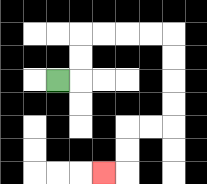{'start': '[2, 3]', 'end': '[4, 7]', 'path_directions': 'R,U,U,R,R,R,R,D,D,D,D,L,L,D,D,L', 'path_coordinates': '[[2, 3], [3, 3], [3, 2], [3, 1], [4, 1], [5, 1], [6, 1], [7, 1], [7, 2], [7, 3], [7, 4], [7, 5], [6, 5], [5, 5], [5, 6], [5, 7], [4, 7]]'}